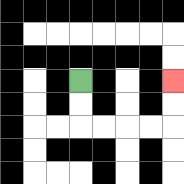{'start': '[3, 3]', 'end': '[7, 3]', 'path_directions': 'D,D,R,R,R,R,U,U', 'path_coordinates': '[[3, 3], [3, 4], [3, 5], [4, 5], [5, 5], [6, 5], [7, 5], [7, 4], [7, 3]]'}